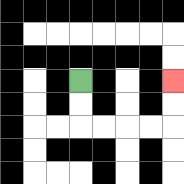{'start': '[3, 3]', 'end': '[7, 3]', 'path_directions': 'D,D,R,R,R,R,U,U', 'path_coordinates': '[[3, 3], [3, 4], [3, 5], [4, 5], [5, 5], [6, 5], [7, 5], [7, 4], [7, 3]]'}